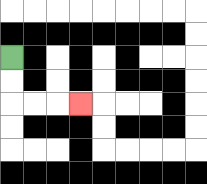{'start': '[0, 2]', 'end': '[3, 4]', 'path_directions': 'D,D,R,R,R', 'path_coordinates': '[[0, 2], [0, 3], [0, 4], [1, 4], [2, 4], [3, 4]]'}